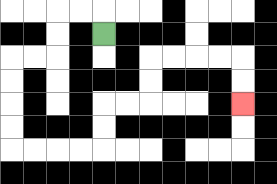{'start': '[4, 1]', 'end': '[10, 4]', 'path_directions': 'U,L,L,D,D,L,L,D,D,D,D,R,R,R,R,U,U,R,R,U,U,R,R,R,R,D,D', 'path_coordinates': '[[4, 1], [4, 0], [3, 0], [2, 0], [2, 1], [2, 2], [1, 2], [0, 2], [0, 3], [0, 4], [0, 5], [0, 6], [1, 6], [2, 6], [3, 6], [4, 6], [4, 5], [4, 4], [5, 4], [6, 4], [6, 3], [6, 2], [7, 2], [8, 2], [9, 2], [10, 2], [10, 3], [10, 4]]'}